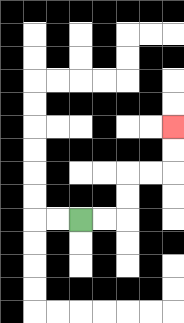{'start': '[3, 9]', 'end': '[7, 5]', 'path_directions': 'R,R,U,U,R,R,U,U', 'path_coordinates': '[[3, 9], [4, 9], [5, 9], [5, 8], [5, 7], [6, 7], [7, 7], [7, 6], [7, 5]]'}